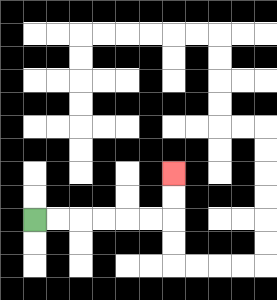{'start': '[1, 9]', 'end': '[7, 7]', 'path_directions': 'R,R,R,R,R,R,U,U', 'path_coordinates': '[[1, 9], [2, 9], [3, 9], [4, 9], [5, 9], [6, 9], [7, 9], [7, 8], [7, 7]]'}